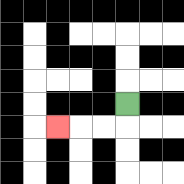{'start': '[5, 4]', 'end': '[2, 5]', 'path_directions': 'D,L,L,L', 'path_coordinates': '[[5, 4], [5, 5], [4, 5], [3, 5], [2, 5]]'}